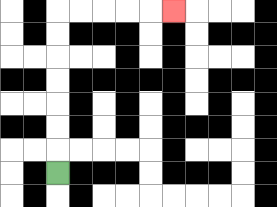{'start': '[2, 7]', 'end': '[7, 0]', 'path_directions': 'U,U,U,U,U,U,U,R,R,R,R,R', 'path_coordinates': '[[2, 7], [2, 6], [2, 5], [2, 4], [2, 3], [2, 2], [2, 1], [2, 0], [3, 0], [4, 0], [5, 0], [6, 0], [7, 0]]'}